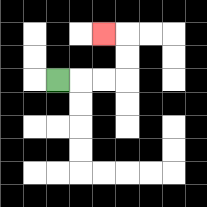{'start': '[2, 3]', 'end': '[4, 1]', 'path_directions': 'R,R,R,U,U,L', 'path_coordinates': '[[2, 3], [3, 3], [4, 3], [5, 3], [5, 2], [5, 1], [4, 1]]'}